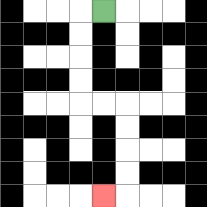{'start': '[4, 0]', 'end': '[4, 8]', 'path_directions': 'L,D,D,D,D,R,R,D,D,D,D,L', 'path_coordinates': '[[4, 0], [3, 0], [3, 1], [3, 2], [3, 3], [3, 4], [4, 4], [5, 4], [5, 5], [5, 6], [5, 7], [5, 8], [4, 8]]'}